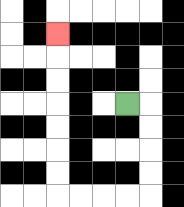{'start': '[5, 4]', 'end': '[2, 1]', 'path_directions': 'R,D,D,D,D,L,L,L,L,U,U,U,U,U,U,U', 'path_coordinates': '[[5, 4], [6, 4], [6, 5], [6, 6], [6, 7], [6, 8], [5, 8], [4, 8], [3, 8], [2, 8], [2, 7], [2, 6], [2, 5], [2, 4], [2, 3], [2, 2], [2, 1]]'}